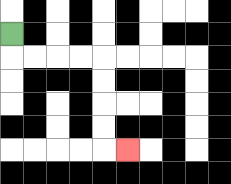{'start': '[0, 1]', 'end': '[5, 6]', 'path_directions': 'D,R,R,R,R,D,D,D,D,R', 'path_coordinates': '[[0, 1], [0, 2], [1, 2], [2, 2], [3, 2], [4, 2], [4, 3], [4, 4], [4, 5], [4, 6], [5, 6]]'}